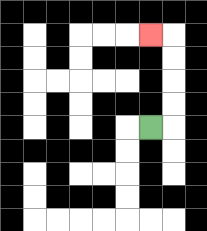{'start': '[6, 5]', 'end': '[6, 1]', 'path_directions': 'R,U,U,U,U,L', 'path_coordinates': '[[6, 5], [7, 5], [7, 4], [7, 3], [7, 2], [7, 1], [6, 1]]'}